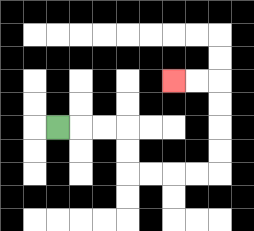{'start': '[2, 5]', 'end': '[7, 3]', 'path_directions': 'R,R,R,D,D,R,R,R,R,U,U,U,U,L,L', 'path_coordinates': '[[2, 5], [3, 5], [4, 5], [5, 5], [5, 6], [5, 7], [6, 7], [7, 7], [8, 7], [9, 7], [9, 6], [9, 5], [9, 4], [9, 3], [8, 3], [7, 3]]'}